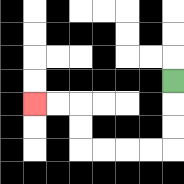{'start': '[7, 3]', 'end': '[1, 4]', 'path_directions': 'D,D,D,L,L,L,L,U,U,L,L', 'path_coordinates': '[[7, 3], [7, 4], [7, 5], [7, 6], [6, 6], [5, 6], [4, 6], [3, 6], [3, 5], [3, 4], [2, 4], [1, 4]]'}